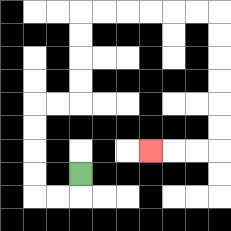{'start': '[3, 7]', 'end': '[6, 6]', 'path_directions': 'D,L,L,U,U,U,U,R,R,U,U,U,U,R,R,R,R,R,R,D,D,D,D,D,D,L,L,L', 'path_coordinates': '[[3, 7], [3, 8], [2, 8], [1, 8], [1, 7], [1, 6], [1, 5], [1, 4], [2, 4], [3, 4], [3, 3], [3, 2], [3, 1], [3, 0], [4, 0], [5, 0], [6, 0], [7, 0], [8, 0], [9, 0], [9, 1], [9, 2], [9, 3], [9, 4], [9, 5], [9, 6], [8, 6], [7, 6], [6, 6]]'}